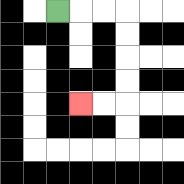{'start': '[2, 0]', 'end': '[3, 4]', 'path_directions': 'R,R,R,D,D,D,D,L,L', 'path_coordinates': '[[2, 0], [3, 0], [4, 0], [5, 0], [5, 1], [5, 2], [5, 3], [5, 4], [4, 4], [3, 4]]'}